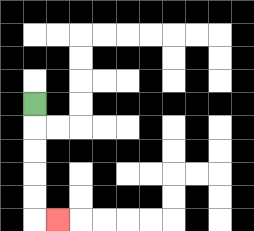{'start': '[1, 4]', 'end': '[2, 9]', 'path_directions': 'D,D,D,D,D,R', 'path_coordinates': '[[1, 4], [1, 5], [1, 6], [1, 7], [1, 8], [1, 9], [2, 9]]'}